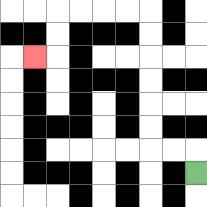{'start': '[8, 7]', 'end': '[1, 2]', 'path_directions': 'U,L,L,U,U,U,U,U,U,L,L,L,L,D,D,L', 'path_coordinates': '[[8, 7], [8, 6], [7, 6], [6, 6], [6, 5], [6, 4], [6, 3], [6, 2], [6, 1], [6, 0], [5, 0], [4, 0], [3, 0], [2, 0], [2, 1], [2, 2], [1, 2]]'}